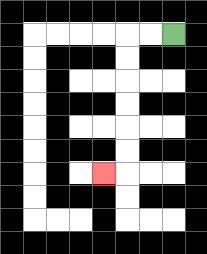{'start': '[7, 1]', 'end': '[4, 7]', 'path_directions': 'L,L,D,D,D,D,D,D,L', 'path_coordinates': '[[7, 1], [6, 1], [5, 1], [5, 2], [5, 3], [5, 4], [5, 5], [5, 6], [5, 7], [4, 7]]'}